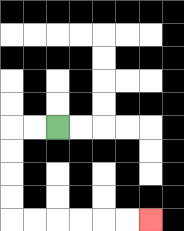{'start': '[2, 5]', 'end': '[6, 9]', 'path_directions': 'L,L,D,D,D,D,R,R,R,R,R,R', 'path_coordinates': '[[2, 5], [1, 5], [0, 5], [0, 6], [0, 7], [0, 8], [0, 9], [1, 9], [2, 9], [3, 9], [4, 9], [5, 9], [6, 9]]'}